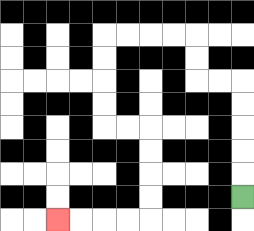{'start': '[10, 8]', 'end': '[2, 9]', 'path_directions': 'U,U,U,U,U,L,L,U,U,L,L,L,L,D,D,D,D,R,R,D,D,D,D,L,L,L,L', 'path_coordinates': '[[10, 8], [10, 7], [10, 6], [10, 5], [10, 4], [10, 3], [9, 3], [8, 3], [8, 2], [8, 1], [7, 1], [6, 1], [5, 1], [4, 1], [4, 2], [4, 3], [4, 4], [4, 5], [5, 5], [6, 5], [6, 6], [6, 7], [6, 8], [6, 9], [5, 9], [4, 9], [3, 9], [2, 9]]'}